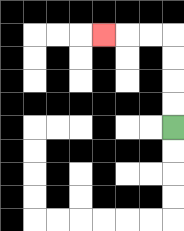{'start': '[7, 5]', 'end': '[4, 1]', 'path_directions': 'U,U,U,U,L,L,L', 'path_coordinates': '[[7, 5], [7, 4], [7, 3], [7, 2], [7, 1], [6, 1], [5, 1], [4, 1]]'}